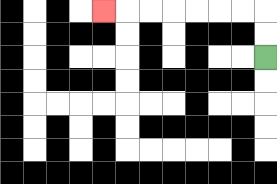{'start': '[11, 2]', 'end': '[4, 0]', 'path_directions': 'U,U,L,L,L,L,L,L,L', 'path_coordinates': '[[11, 2], [11, 1], [11, 0], [10, 0], [9, 0], [8, 0], [7, 0], [6, 0], [5, 0], [4, 0]]'}